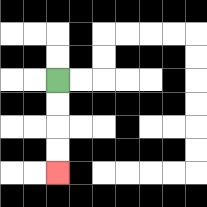{'start': '[2, 3]', 'end': '[2, 7]', 'path_directions': 'D,D,D,D', 'path_coordinates': '[[2, 3], [2, 4], [2, 5], [2, 6], [2, 7]]'}